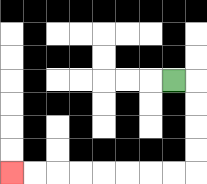{'start': '[7, 3]', 'end': '[0, 7]', 'path_directions': 'R,D,D,D,D,L,L,L,L,L,L,L,L', 'path_coordinates': '[[7, 3], [8, 3], [8, 4], [8, 5], [8, 6], [8, 7], [7, 7], [6, 7], [5, 7], [4, 7], [3, 7], [2, 7], [1, 7], [0, 7]]'}